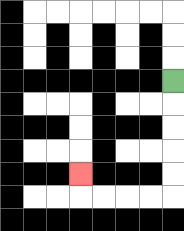{'start': '[7, 3]', 'end': '[3, 7]', 'path_directions': 'D,D,D,D,D,L,L,L,L,U', 'path_coordinates': '[[7, 3], [7, 4], [7, 5], [7, 6], [7, 7], [7, 8], [6, 8], [5, 8], [4, 8], [3, 8], [3, 7]]'}